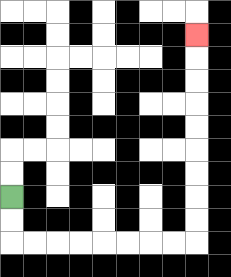{'start': '[0, 8]', 'end': '[8, 1]', 'path_directions': 'D,D,R,R,R,R,R,R,R,R,U,U,U,U,U,U,U,U,U', 'path_coordinates': '[[0, 8], [0, 9], [0, 10], [1, 10], [2, 10], [3, 10], [4, 10], [5, 10], [6, 10], [7, 10], [8, 10], [8, 9], [8, 8], [8, 7], [8, 6], [8, 5], [8, 4], [8, 3], [8, 2], [8, 1]]'}